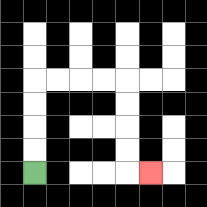{'start': '[1, 7]', 'end': '[6, 7]', 'path_directions': 'U,U,U,U,R,R,R,R,D,D,D,D,R', 'path_coordinates': '[[1, 7], [1, 6], [1, 5], [1, 4], [1, 3], [2, 3], [3, 3], [4, 3], [5, 3], [5, 4], [5, 5], [5, 6], [5, 7], [6, 7]]'}